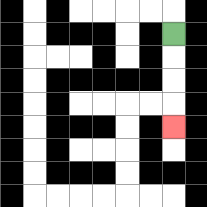{'start': '[7, 1]', 'end': '[7, 5]', 'path_directions': 'D,D,D,D', 'path_coordinates': '[[7, 1], [7, 2], [7, 3], [7, 4], [7, 5]]'}